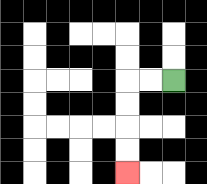{'start': '[7, 3]', 'end': '[5, 7]', 'path_directions': 'L,L,D,D,D,D', 'path_coordinates': '[[7, 3], [6, 3], [5, 3], [5, 4], [5, 5], [5, 6], [5, 7]]'}